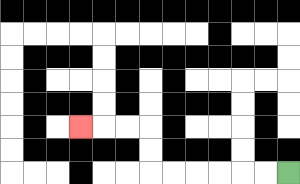{'start': '[12, 7]', 'end': '[3, 5]', 'path_directions': 'L,L,L,L,L,L,U,U,L,L,L', 'path_coordinates': '[[12, 7], [11, 7], [10, 7], [9, 7], [8, 7], [7, 7], [6, 7], [6, 6], [6, 5], [5, 5], [4, 5], [3, 5]]'}